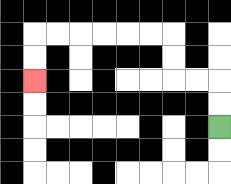{'start': '[9, 5]', 'end': '[1, 3]', 'path_directions': 'U,U,L,L,U,U,L,L,L,L,L,L,D,D', 'path_coordinates': '[[9, 5], [9, 4], [9, 3], [8, 3], [7, 3], [7, 2], [7, 1], [6, 1], [5, 1], [4, 1], [3, 1], [2, 1], [1, 1], [1, 2], [1, 3]]'}